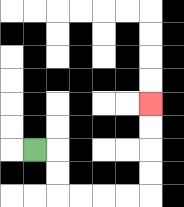{'start': '[1, 6]', 'end': '[6, 4]', 'path_directions': 'R,D,D,R,R,R,R,U,U,U,U', 'path_coordinates': '[[1, 6], [2, 6], [2, 7], [2, 8], [3, 8], [4, 8], [5, 8], [6, 8], [6, 7], [6, 6], [6, 5], [6, 4]]'}